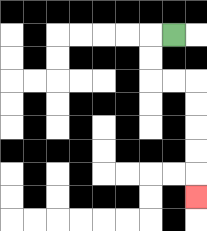{'start': '[7, 1]', 'end': '[8, 8]', 'path_directions': 'L,D,D,R,R,D,D,D,D,D', 'path_coordinates': '[[7, 1], [6, 1], [6, 2], [6, 3], [7, 3], [8, 3], [8, 4], [8, 5], [8, 6], [8, 7], [8, 8]]'}